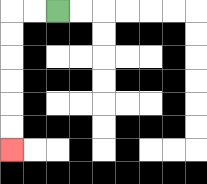{'start': '[2, 0]', 'end': '[0, 6]', 'path_directions': 'L,L,D,D,D,D,D,D', 'path_coordinates': '[[2, 0], [1, 0], [0, 0], [0, 1], [0, 2], [0, 3], [0, 4], [0, 5], [0, 6]]'}